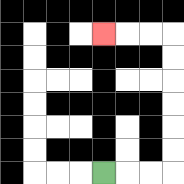{'start': '[4, 7]', 'end': '[4, 1]', 'path_directions': 'R,R,R,U,U,U,U,U,U,L,L,L', 'path_coordinates': '[[4, 7], [5, 7], [6, 7], [7, 7], [7, 6], [7, 5], [7, 4], [7, 3], [7, 2], [7, 1], [6, 1], [5, 1], [4, 1]]'}